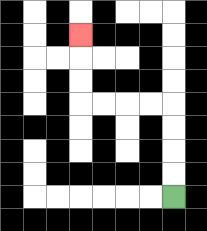{'start': '[7, 8]', 'end': '[3, 1]', 'path_directions': 'U,U,U,U,L,L,L,L,U,U,U', 'path_coordinates': '[[7, 8], [7, 7], [7, 6], [7, 5], [7, 4], [6, 4], [5, 4], [4, 4], [3, 4], [3, 3], [3, 2], [3, 1]]'}